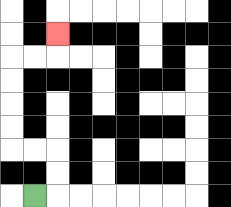{'start': '[1, 8]', 'end': '[2, 1]', 'path_directions': 'R,U,U,L,L,U,U,U,U,R,R,U', 'path_coordinates': '[[1, 8], [2, 8], [2, 7], [2, 6], [1, 6], [0, 6], [0, 5], [0, 4], [0, 3], [0, 2], [1, 2], [2, 2], [2, 1]]'}